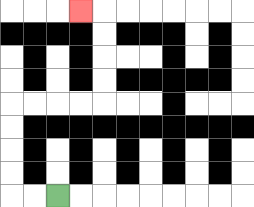{'start': '[2, 8]', 'end': '[3, 0]', 'path_directions': 'L,L,U,U,U,U,R,R,R,R,U,U,U,U,L', 'path_coordinates': '[[2, 8], [1, 8], [0, 8], [0, 7], [0, 6], [0, 5], [0, 4], [1, 4], [2, 4], [3, 4], [4, 4], [4, 3], [4, 2], [4, 1], [4, 0], [3, 0]]'}